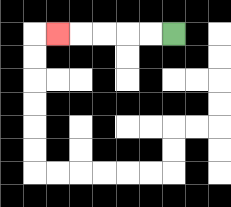{'start': '[7, 1]', 'end': '[2, 1]', 'path_directions': 'L,L,L,L,L', 'path_coordinates': '[[7, 1], [6, 1], [5, 1], [4, 1], [3, 1], [2, 1]]'}